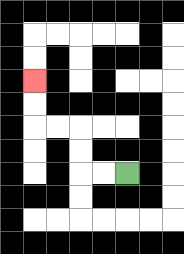{'start': '[5, 7]', 'end': '[1, 3]', 'path_directions': 'L,L,U,U,L,L,U,U', 'path_coordinates': '[[5, 7], [4, 7], [3, 7], [3, 6], [3, 5], [2, 5], [1, 5], [1, 4], [1, 3]]'}